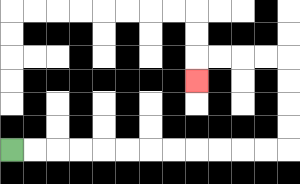{'start': '[0, 6]', 'end': '[8, 3]', 'path_directions': 'R,R,R,R,R,R,R,R,R,R,R,R,U,U,U,U,L,L,L,L,D', 'path_coordinates': '[[0, 6], [1, 6], [2, 6], [3, 6], [4, 6], [5, 6], [6, 6], [7, 6], [8, 6], [9, 6], [10, 6], [11, 6], [12, 6], [12, 5], [12, 4], [12, 3], [12, 2], [11, 2], [10, 2], [9, 2], [8, 2], [8, 3]]'}